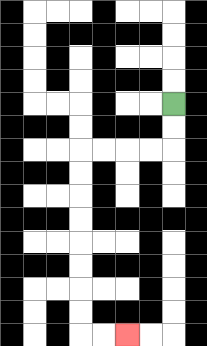{'start': '[7, 4]', 'end': '[5, 14]', 'path_directions': 'D,D,L,L,L,L,D,D,D,D,D,D,D,D,R,R', 'path_coordinates': '[[7, 4], [7, 5], [7, 6], [6, 6], [5, 6], [4, 6], [3, 6], [3, 7], [3, 8], [3, 9], [3, 10], [3, 11], [3, 12], [3, 13], [3, 14], [4, 14], [5, 14]]'}